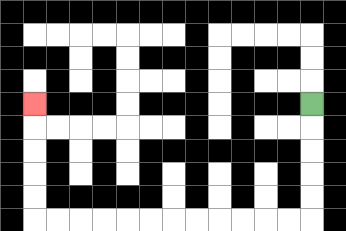{'start': '[13, 4]', 'end': '[1, 4]', 'path_directions': 'D,D,D,D,D,L,L,L,L,L,L,L,L,L,L,L,L,U,U,U,U,U', 'path_coordinates': '[[13, 4], [13, 5], [13, 6], [13, 7], [13, 8], [13, 9], [12, 9], [11, 9], [10, 9], [9, 9], [8, 9], [7, 9], [6, 9], [5, 9], [4, 9], [3, 9], [2, 9], [1, 9], [1, 8], [1, 7], [1, 6], [1, 5], [1, 4]]'}